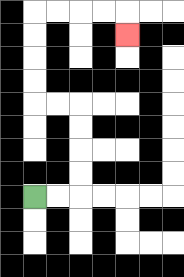{'start': '[1, 8]', 'end': '[5, 1]', 'path_directions': 'R,R,U,U,U,U,L,L,U,U,U,U,R,R,R,R,D', 'path_coordinates': '[[1, 8], [2, 8], [3, 8], [3, 7], [3, 6], [3, 5], [3, 4], [2, 4], [1, 4], [1, 3], [1, 2], [1, 1], [1, 0], [2, 0], [3, 0], [4, 0], [5, 0], [5, 1]]'}